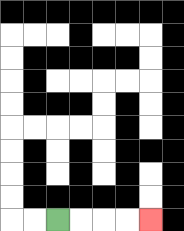{'start': '[2, 9]', 'end': '[6, 9]', 'path_directions': 'R,R,R,R', 'path_coordinates': '[[2, 9], [3, 9], [4, 9], [5, 9], [6, 9]]'}